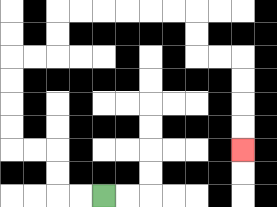{'start': '[4, 8]', 'end': '[10, 6]', 'path_directions': 'L,L,U,U,L,L,U,U,U,U,R,R,U,U,R,R,R,R,R,R,D,D,R,R,D,D,D,D', 'path_coordinates': '[[4, 8], [3, 8], [2, 8], [2, 7], [2, 6], [1, 6], [0, 6], [0, 5], [0, 4], [0, 3], [0, 2], [1, 2], [2, 2], [2, 1], [2, 0], [3, 0], [4, 0], [5, 0], [6, 0], [7, 0], [8, 0], [8, 1], [8, 2], [9, 2], [10, 2], [10, 3], [10, 4], [10, 5], [10, 6]]'}